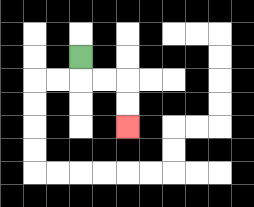{'start': '[3, 2]', 'end': '[5, 5]', 'path_directions': 'D,R,R,D,D', 'path_coordinates': '[[3, 2], [3, 3], [4, 3], [5, 3], [5, 4], [5, 5]]'}